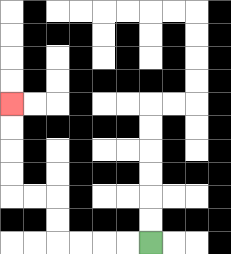{'start': '[6, 10]', 'end': '[0, 4]', 'path_directions': 'L,L,L,L,U,U,L,L,U,U,U,U', 'path_coordinates': '[[6, 10], [5, 10], [4, 10], [3, 10], [2, 10], [2, 9], [2, 8], [1, 8], [0, 8], [0, 7], [0, 6], [0, 5], [0, 4]]'}